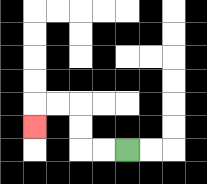{'start': '[5, 6]', 'end': '[1, 5]', 'path_directions': 'L,L,U,U,L,L,D', 'path_coordinates': '[[5, 6], [4, 6], [3, 6], [3, 5], [3, 4], [2, 4], [1, 4], [1, 5]]'}